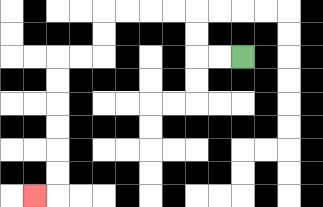{'start': '[10, 2]', 'end': '[1, 8]', 'path_directions': 'L,L,U,U,L,L,L,L,D,D,L,L,D,D,D,D,D,D,L', 'path_coordinates': '[[10, 2], [9, 2], [8, 2], [8, 1], [8, 0], [7, 0], [6, 0], [5, 0], [4, 0], [4, 1], [4, 2], [3, 2], [2, 2], [2, 3], [2, 4], [2, 5], [2, 6], [2, 7], [2, 8], [1, 8]]'}